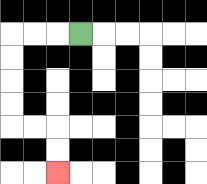{'start': '[3, 1]', 'end': '[2, 7]', 'path_directions': 'L,L,L,D,D,D,D,R,R,D,D', 'path_coordinates': '[[3, 1], [2, 1], [1, 1], [0, 1], [0, 2], [0, 3], [0, 4], [0, 5], [1, 5], [2, 5], [2, 6], [2, 7]]'}